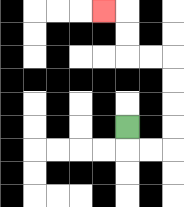{'start': '[5, 5]', 'end': '[4, 0]', 'path_directions': 'D,R,R,U,U,U,U,L,L,U,U,L', 'path_coordinates': '[[5, 5], [5, 6], [6, 6], [7, 6], [7, 5], [7, 4], [7, 3], [7, 2], [6, 2], [5, 2], [5, 1], [5, 0], [4, 0]]'}